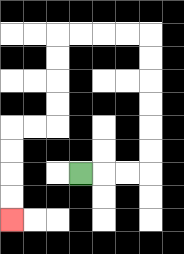{'start': '[3, 7]', 'end': '[0, 9]', 'path_directions': 'R,R,R,U,U,U,U,U,U,L,L,L,L,D,D,D,D,L,L,D,D,D,D', 'path_coordinates': '[[3, 7], [4, 7], [5, 7], [6, 7], [6, 6], [6, 5], [6, 4], [6, 3], [6, 2], [6, 1], [5, 1], [4, 1], [3, 1], [2, 1], [2, 2], [2, 3], [2, 4], [2, 5], [1, 5], [0, 5], [0, 6], [0, 7], [0, 8], [0, 9]]'}